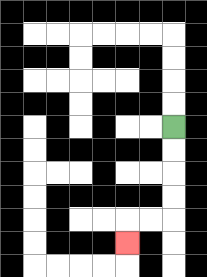{'start': '[7, 5]', 'end': '[5, 10]', 'path_directions': 'D,D,D,D,L,L,D', 'path_coordinates': '[[7, 5], [7, 6], [7, 7], [7, 8], [7, 9], [6, 9], [5, 9], [5, 10]]'}